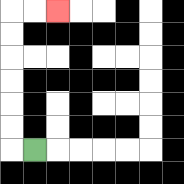{'start': '[1, 6]', 'end': '[2, 0]', 'path_directions': 'L,U,U,U,U,U,U,R,R', 'path_coordinates': '[[1, 6], [0, 6], [0, 5], [0, 4], [0, 3], [0, 2], [0, 1], [0, 0], [1, 0], [2, 0]]'}